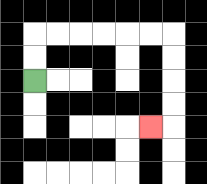{'start': '[1, 3]', 'end': '[6, 5]', 'path_directions': 'U,U,R,R,R,R,R,R,D,D,D,D,L', 'path_coordinates': '[[1, 3], [1, 2], [1, 1], [2, 1], [3, 1], [4, 1], [5, 1], [6, 1], [7, 1], [7, 2], [7, 3], [7, 4], [7, 5], [6, 5]]'}